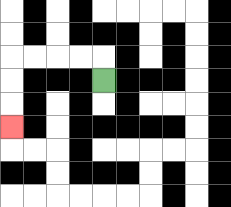{'start': '[4, 3]', 'end': '[0, 5]', 'path_directions': 'U,L,L,L,L,D,D,D', 'path_coordinates': '[[4, 3], [4, 2], [3, 2], [2, 2], [1, 2], [0, 2], [0, 3], [0, 4], [0, 5]]'}